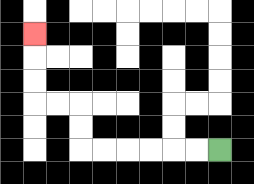{'start': '[9, 6]', 'end': '[1, 1]', 'path_directions': 'L,L,L,L,L,L,U,U,L,L,U,U,U', 'path_coordinates': '[[9, 6], [8, 6], [7, 6], [6, 6], [5, 6], [4, 6], [3, 6], [3, 5], [3, 4], [2, 4], [1, 4], [1, 3], [1, 2], [1, 1]]'}